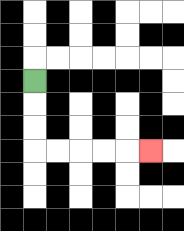{'start': '[1, 3]', 'end': '[6, 6]', 'path_directions': 'D,D,D,R,R,R,R,R', 'path_coordinates': '[[1, 3], [1, 4], [1, 5], [1, 6], [2, 6], [3, 6], [4, 6], [5, 6], [6, 6]]'}